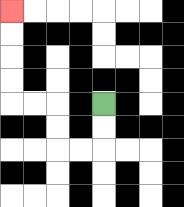{'start': '[4, 4]', 'end': '[0, 0]', 'path_directions': 'D,D,L,L,U,U,L,L,U,U,U,U', 'path_coordinates': '[[4, 4], [4, 5], [4, 6], [3, 6], [2, 6], [2, 5], [2, 4], [1, 4], [0, 4], [0, 3], [0, 2], [0, 1], [0, 0]]'}